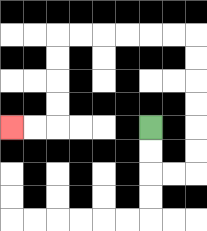{'start': '[6, 5]', 'end': '[0, 5]', 'path_directions': 'D,D,R,R,U,U,U,U,U,U,L,L,L,L,L,L,D,D,D,D,L,L', 'path_coordinates': '[[6, 5], [6, 6], [6, 7], [7, 7], [8, 7], [8, 6], [8, 5], [8, 4], [8, 3], [8, 2], [8, 1], [7, 1], [6, 1], [5, 1], [4, 1], [3, 1], [2, 1], [2, 2], [2, 3], [2, 4], [2, 5], [1, 5], [0, 5]]'}